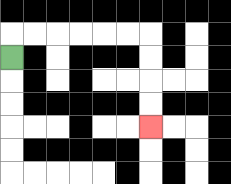{'start': '[0, 2]', 'end': '[6, 5]', 'path_directions': 'U,R,R,R,R,R,R,D,D,D,D', 'path_coordinates': '[[0, 2], [0, 1], [1, 1], [2, 1], [3, 1], [4, 1], [5, 1], [6, 1], [6, 2], [6, 3], [6, 4], [6, 5]]'}